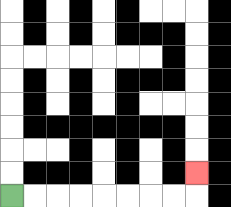{'start': '[0, 8]', 'end': '[8, 7]', 'path_directions': 'R,R,R,R,R,R,R,R,U', 'path_coordinates': '[[0, 8], [1, 8], [2, 8], [3, 8], [4, 8], [5, 8], [6, 8], [7, 8], [8, 8], [8, 7]]'}